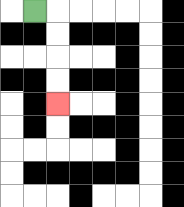{'start': '[1, 0]', 'end': '[2, 4]', 'path_directions': 'R,D,D,D,D', 'path_coordinates': '[[1, 0], [2, 0], [2, 1], [2, 2], [2, 3], [2, 4]]'}